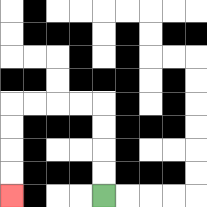{'start': '[4, 8]', 'end': '[0, 8]', 'path_directions': 'U,U,U,U,L,L,L,L,D,D,D,D', 'path_coordinates': '[[4, 8], [4, 7], [4, 6], [4, 5], [4, 4], [3, 4], [2, 4], [1, 4], [0, 4], [0, 5], [0, 6], [0, 7], [0, 8]]'}